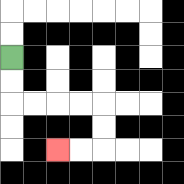{'start': '[0, 2]', 'end': '[2, 6]', 'path_directions': 'D,D,R,R,R,R,D,D,L,L', 'path_coordinates': '[[0, 2], [0, 3], [0, 4], [1, 4], [2, 4], [3, 4], [4, 4], [4, 5], [4, 6], [3, 6], [2, 6]]'}